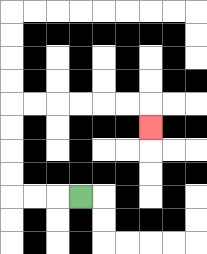{'start': '[3, 8]', 'end': '[6, 5]', 'path_directions': 'L,L,L,U,U,U,U,R,R,R,R,R,R,D', 'path_coordinates': '[[3, 8], [2, 8], [1, 8], [0, 8], [0, 7], [0, 6], [0, 5], [0, 4], [1, 4], [2, 4], [3, 4], [4, 4], [5, 4], [6, 4], [6, 5]]'}